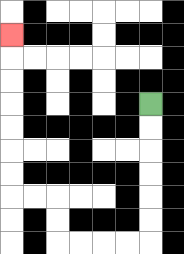{'start': '[6, 4]', 'end': '[0, 1]', 'path_directions': 'D,D,D,D,D,D,L,L,L,L,U,U,L,L,U,U,U,U,U,U,U', 'path_coordinates': '[[6, 4], [6, 5], [6, 6], [6, 7], [6, 8], [6, 9], [6, 10], [5, 10], [4, 10], [3, 10], [2, 10], [2, 9], [2, 8], [1, 8], [0, 8], [0, 7], [0, 6], [0, 5], [0, 4], [0, 3], [0, 2], [0, 1]]'}